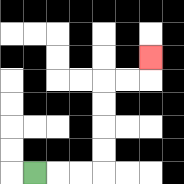{'start': '[1, 7]', 'end': '[6, 2]', 'path_directions': 'R,R,R,U,U,U,U,R,R,U', 'path_coordinates': '[[1, 7], [2, 7], [3, 7], [4, 7], [4, 6], [4, 5], [4, 4], [4, 3], [5, 3], [6, 3], [6, 2]]'}